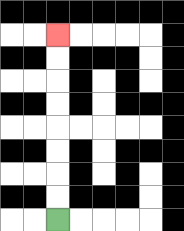{'start': '[2, 9]', 'end': '[2, 1]', 'path_directions': 'U,U,U,U,U,U,U,U', 'path_coordinates': '[[2, 9], [2, 8], [2, 7], [2, 6], [2, 5], [2, 4], [2, 3], [2, 2], [2, 1]]'}